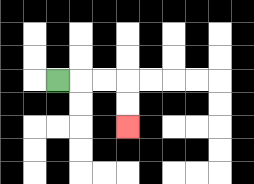{'start': '[2, 3]', 'end': '[5, 5]', 'path_directions': 'R,R,R,D,D', 'path_coordinates': '[[2, 3], [3, 3], [4, 3], [5, 3], [5, 4], [5, 5]]'}